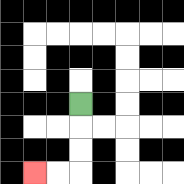{'start': '[3, 4]', 'end': '[1, 7]', 'path_directions': 'D,D,D,L,L', 'path_coordinates': '[[3, 4], [3, 5], [3, 6], [3, 7], [2, 7], [1, 7]]'}